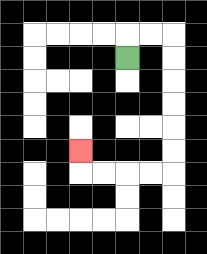{'start': '[5, 2]', 'end': '[3, 6]', 'path_directions': 'U,R,R,D,D,D,D,D,D,L,L,L,L,U', 'path_coordinates': '[[5, 2], [5, 1], [6, 1], [7, 1], [7, 2], [7, 3], [7, 4], [7, 5], [7, 6], [7, 7], [6, 7], [5, 7], [4, 7], [3, 7], [3, 6]]'}